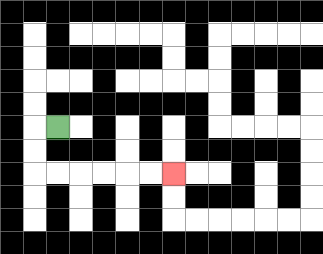{'start': '[2, 5]', 'end': '[7, 7]', 'path_directions': 'L,D,D,R,R,R,R,R,R', 'path_coordinates': '[[2, 5], [1, 5], [1, 6], [1, 7], [2, 7], [3, 7], [4, 7], [5, 7], [6, 7], [7, 7]]'}